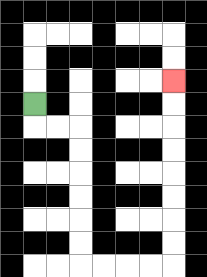{'start': '[1, 4]', 'end': '[7, 3]', 'path_directions': 'D,R,R,D,D,D,D,D,D,R,R,R,R,U,U,U,U,U,U,U,U', 'path_coordinates': '[[1, 4], [1, 5], [2, 5], [3, 5], [3, 6], [3, 7], [3, 8], [3, 9], [3, 10], [3, 11], [4, 11], [5, 11], [6, 11], [7, 11], [7, 10], [7, 9], [7, 8], [7, 7], [7, 6], [7, 5], [7, 4], [7, 3]]'}